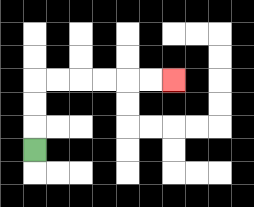{'start': '[1, 6]', 'end': '[7, 3]', 'path_directions': 'U,U,U,R,R,R,R,R,R', 'path_coordinates': '[[1, 6], [1, 5], [1, 4], [1, 3], [2, 3], [3, 3], [4, 3], [5, 3], [6, 3], [7, 3]]'}